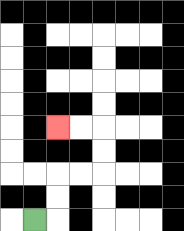{'start': '[1, 9]', 'end': '[2, 5]', 'path_directions': 'R,U,U,R,R,U,U,L,L', 'path_coordinates': '[[1, 9], [2, 9], [2, 8], [2, 7], [3, 7], [4, 7], [4, 6], [4, 5], [3, 5], [2, 5]]'}